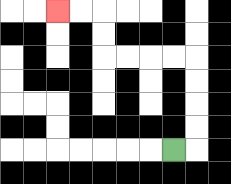{'start': '[7, 6]', 'end': '[2, 0]', 'path_directions': 'R,U,U,U,U,L,L,L,L,U,U,L,L', 'path_coordinates': '[[7, 6], [8, 6], [8, 5], [8, 4], [8, 3], [8, 2], [7, 2], [6, 2], [5, 2], [4, 2], [4, 1], [4, 0], [3, 0], [2, 0]]'}